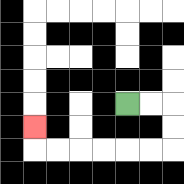{'start': '[5, 4]', 'end': '[1, 5]', 'path_directions': 'R,R,D,D,L,L,L,L,L,L,U', 'path_coordinates': '[[5, 4], [6, 4], [7, 4], [7, 5], [7, 6], [6, 6], [5, 6], [4, 6], [3, 6], [2, 6], [1, 6], [1, 5]]'}